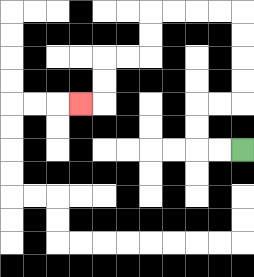{'start': '[10, 6]', 'end': '[3, 4]', 'path_directions': 'L,L,U,U,R,R,U,U,U,U,L,L,L,L,D,D,L,L,D,D,L', 'path_coordinates': '[[10, 6], [9, 6], [8, 6], [8, 5], [8, 4], [9, 4], [10, 4], [10, 3], [10, 2], [10, 1], [10, 0], [9, 0], [8, 0], [7, 0], [6, 0], [6, 1], [6, 2], [5, 2], [4, 2], [4, 3], [4, 4], [3, 4]]'}